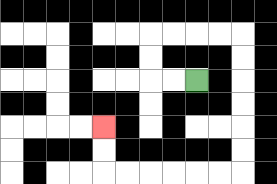{'start': '[8, 3]', 'end': '[4, 5]', 'path_directions': 'L,L,U,U,R,R,R,R,D,D,D,D,D,D,L,L,L,L,L,L,U,U', 'path_coordinates': '[[8, 3], [7, 3], [6, 3], [6, 2], [6, 1], [7, 1], [8, 1], [9, 1], [10, 1], [10, 2], [10, 3], [10, 4], [10, 5], [10, 6], [10, 7], [9, 7], [8, 7], [7, 7], [6, 7], [5, 7], [4, 7], [4, 6], [4, 5]]'}